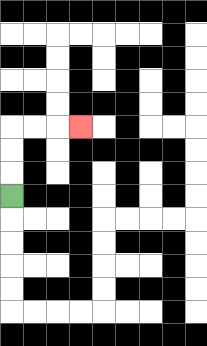{'start': '[0, 8]', 'end': '[3, 5]', 'path_directions': 'U,U,U,R,R,R', 'path_coordinates': '[[0, 8], [0, 7], [0, 6], [0, 5], [1, 5], [2, 5], [3, 5]]'}